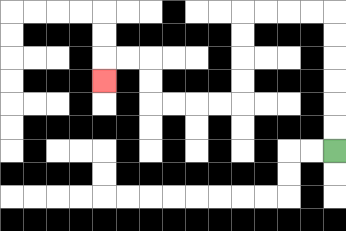{'start': '[14, 6]', 'end': '[4, 3]', 'path_directions': 'U,U,U,U,U,U,L,L,L,L,D,D,D,D,L,L,L,L,U,U,L,L,D', 'path_coordinates': '[[14, 6], [14, 5], [14, 4], [14, 3], [14, 2], [14, 1], [14, 0], [13, 0], [12, 0], [11, 0], [10, 0], [10, 1], [10, 2], [10, 3], [10, 4], [9, 4], [8, 4], [7, 4], [6, 4], [6, 3], [6, 2], [5, 2], [4, 2], [4, 3]]'}